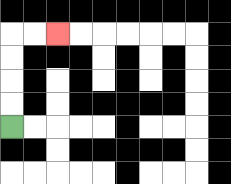{'start': '[0, 5]', 'end': '[2, 1]', 'path_directions': 'U,U,U,U,R,R', 'path_coordinates': '[[0, 5], [0, 4], [0, 3], [0, 2], [0, 1], [1, 1], [2, 1]]'}